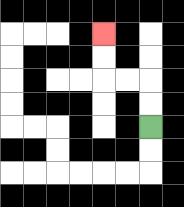{'start': '[6, 5]', 'end': '[4, 1]', 'path_directions': 'U,U,L,L,U,U', 'path_coordinates': '[[6, 5], [6, 4], [6, 3], [5, 3], [4, 3], [4, 2], [4, 1]]'}